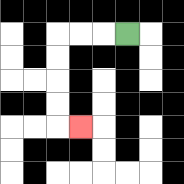{'start': '[5, 1]', 'end': '[3, 5]', 'path_directions': 'L,L,L,D,D,D,D,R', 'path_coordinates': '[[5, 1], [4, 1], [3, 1], [2, 1], [2, 2], [2, 3], [2, 4], [2, 5], [3, 5]]'}